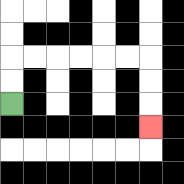{'start': '[0, 4]', 'end': '[6, 5]', 'path_directions': 'U,U,R,R,R,R,R,R,D,D,D', 'path_coordinates': '[[0, 4], [0, 3], [0, 2], [1, 2], [2, 2], [3, 2], [4, 2], [5, 2], [6, 2], [6, 3], [6, 4], [6, 5]]'}